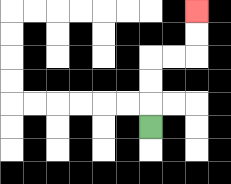{'start': '[6, 5]', 'end': '[8, 0]', 'path_directions': 'U,U,U,R,R,U,U', 'path_coordinates': '[[6, 5], [6, 4], [6, 3], [6, 2], [7, 2], [8, 2], [8, 1], [8, 0]]'}